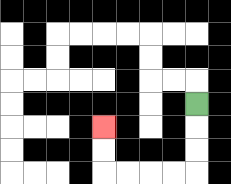{'start': '[8, 4]', 'end': '[4, 5]', 'path_directions': 'D,D,D,L,L,L,L,U,U', 'path_coordinates': '[[8, 4], [8, 5], [8, 6], [8, 7], [7, 7], [6, 7], [5, 7], [4, 7], [4, 6], [4, 5]]'}